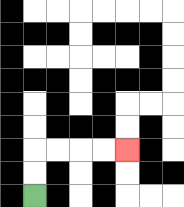{'start': '[1, 8]', 'end': '[5, 6]', 'path_directions': 'U,U,R,R,R,R', 'path_coordinates': '[[1, 8], [1, 7], [1, 6], [2, 6], [3, 6], [4, 6], [5, 6]]'}